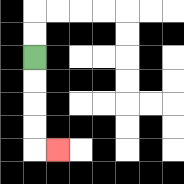{'start': '[1, 2]', 'end': '[2, 6]', 'path_directions': 'D,D,D,D,R', 'path_coordinates': '[[1, 2], [1, 3], [1, 4], [1, 5], [1, 6], [2, 6]]'}